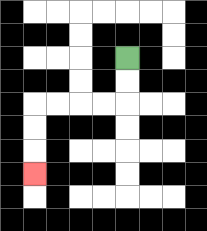{'start': '[5, 2]', 'end': '[1, 7]', 'path_directions': 'D,D,L,L,L,L,D,D,D', 'path_coordinates': '[[5, 2], [5, 3], [5, 4], [4, 4], [3, 4], [2, 4], [1, 4], [1, 5], [1, 6], [1, 7]]'}